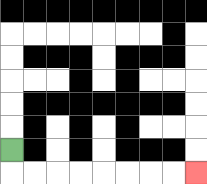{'start': '[0, 6]', 'end': '[8, 7]', 'path_directions': 'D,R,R,R,R,R,R,R,R', 'path_coordinates': '[[0, 6], [0, 7], [1, 7], [2, 7], [3, 7], [4, 7], [5, 7], [6, 7], [7, 7], [8, 7]]'}